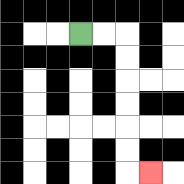{'start': '[3, 1]', 'end': '[6, 7]', 'path_directions': 'R,R,D,D,D,D,D,D,R', 'path_coordinates': '[[3, 1], [4, 1], [5, 1], [5, 2], [5, 3], [5, 4], [5, 5], [5, 6], [5, 7], [6, 7]]'}